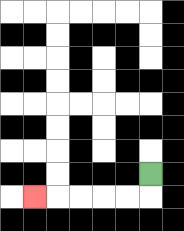{'start': '[6, 7]', 'end': '[1, 8]', 'path_directions': 'D,L,L,L,L,L', 'path_coordinates': '[[6, 7], [6, 8], [5, 8], [4, 8], [3, 8], [2, 8], [1, 8]]'}